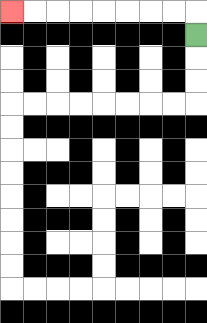{'start': '[8, 1]', 'end': '[0, 0]', 'path_directions': 'U,L,L,L,L,L,L,L,L', 'path_coordinates': '[[8, 1], [8, 0], [7, 0], [6, 0], [5, 0], [4, 0], [3, 0], [2, 0], [1, 0], [0, 0]]'}